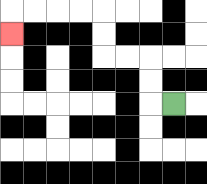{'start': '[7, 4]', 'end': '[0, 1]', 'path_directions': 'L,U,U,L,L,U,U,L,L,L,L,D', 'path_coordinates': '[[7, 4], [6, 4], [6, 3], [6, 2], [5, 2], [4, 2], [4, 1], [4, 0], [3, 0], [2, 0], [1, 0], [0, 0], [0, 1]]'}